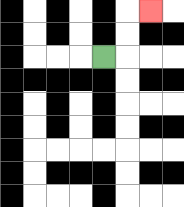{'start': '[4, 2]', 'end': '[6, 0]', 'path_directions': 'R,U,U,R', 'path_coordinates': '[[4, 2], [5, 2], [5, 1], [5, 0], [6, 0]]'}